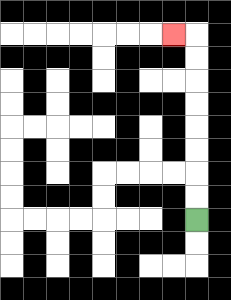{'start': '[8, 9]', 'end': '[7, 1]', 'path_directions': 'U,U,U,U,U,U,U,U,L', 'path_coordinates': '[[8, 9], [8, 8], [8, 7], [8, 6], [8, 5], [8, 4], [8, 3], [8, 2], [8, 1], [7, 1]]'}